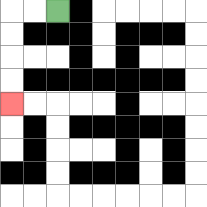{'start': '[2, 0]', 'end': '[0, 4]', 'path_directions': 'L,L,D,D,D,D', 'path_coordinates': '[[2, 0], [1, 0], [0, 0], [0, 1], [0, 2], [0, 3], [0, 4]]'}